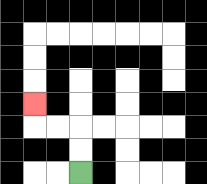{'start': '[3, 7]', 'end': '[1, 4]', 'path_directions': 'U,U,L,L,U', 'path_coordinates': '[[3, 7], [3, 6], [3, 5], [2, 5], [1, 5], [1, 4]]'}